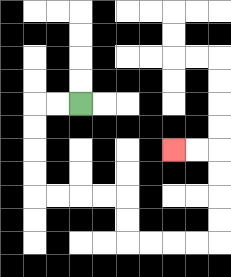{'start': '[3, 4]', 'end': '[7, 6]', 'path_directions': 'L,L,D,D,D,D,R,R,R,R,D,D,R,R,R,R,U,U,U,U,L,L', 'path_coordinates': '[[3, 4], [2, 4], [1, 4], [1, 5], [1, 6], [1, 7], [1, 8], [2, 8], [3, 8], [4, 8], [5, 8], [5, 9], [5, 10], [6, 10], [7, 10], [8, 10], [9, 10], [9, 9], [9, 8], [9, 7], [9, 6], [8, 6], [7, 6]]'}